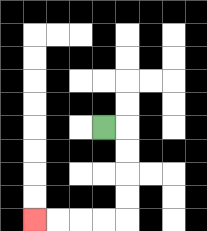{'start': '[4, 5]', 'end': '[1, 9]', 'path_directions': 'R,D,D,D,D,L,L,L,L', 'path_coordinates': '[[4, 5], [5, 5], [5, 6], [5, 7], [5, 8], [5, 9], [4, 9], [3, 9], [2, 9], [1, 9]]'}